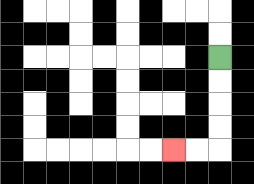{'start': '[9, 2]', 'end': '[7, 6]', 'path_directions': 'D,D,D,D,L,L', 'path_coordinates': '[[9, 2], [9, 3], [9, 4], [9, 5], [9, 6], [8, 6], [7, 6]]'}